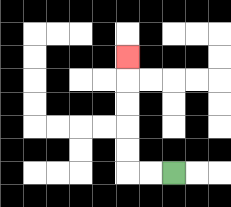{'start': '[7, 7]', 'end': '[5, 2]', 'path_directions': 'L,L,U,U,U,U,U', 'path_coordinates': '[[7, 7], [6, 7], [5, 7], [5, 6], [5, 5], [5, 4], [5, 3], [5, 2]]'}